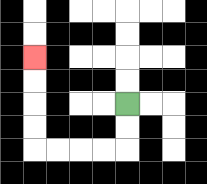{'start': '[5, 4]', 'end': '[1, 2]', 'path_directions': 'D,D,L,L,L,L,U,U,U,U', 'path_coordinates': '[[5, 4], [5, 5], [5, 6], [4, 6], [3, 6], [2, 6], [1, 6], [1, 5], [1, 4], [1, 3], [1, 2]]'}